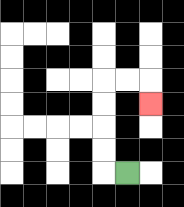{'start': '[5, 7]', 'end': '[6, 4]', 'path_directions': 'L,U,U,U,U,R,R,D', 'path_coordinates': '[[5, 7], [4, 7], [4, 6], [4, 5], [4, 4], [4, 3], [5, 3], [6, 3], [6, 4]]'}